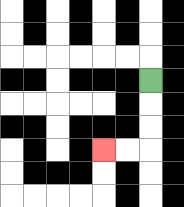{'start': '[6, 3]', 'end': '[4, 6]', 'path_directions': 'D,D,D,L,L', 'path_coordinates': '[[6, 3], [6, 4], [6, 5], [6, 6], [5, 6], [4, 6]]'}